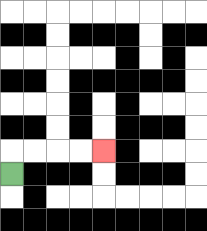{'start': '[0, 7]', 'end': '[4, 6]', 'path_directions': 'U,R,R,R,R', 'path_coordinates': '[[0, 7], [0, 6], [1, 6], [2, 6], [3, 6], [4, 6]]'}